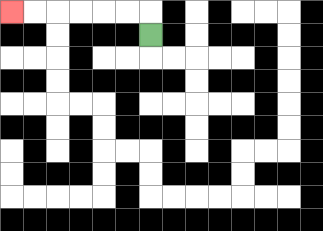{'start': '[6, 1]', 'end': '[0, 0]', 'path_directions': 'U,L,L,L,L,L,L', 'path_coordinates': '[[6, 1], [6, 0], [5, 0], [4, 0], [3, 0], [2, 0], [1, 0], [0, 0]]'}